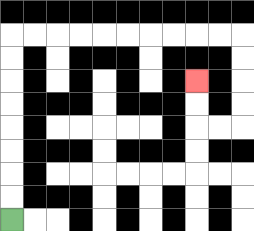{'start': '[0, 9]', 'end': '[8, 3]', 'path_directions': 'U,U,U,U,U,U,U,U,R,R,R,R,R,R,R,R,R,R,D,D,D,D,L,L,U,U', 'path_coordinates': '[[0, 9], [0, 8], [0, 7], [0, 6], [0, 5], [0, 4], [0, 3], [0, 2], [0, 1], [1, 1], [2, 1], [3, 1], [4, 1], [5, 1], [6, 1], [7, 1], [8, 1], [9, 1], [10, 1], [10, 2], [10, 3], [10, 4], [10, 5], [9, 5], [8, 5], [8, 4], [8, 3]]'}